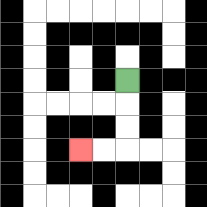{'start': '[5, 3]', 'end': '[3, 6]', 'path_directions': 'D,D,D,L,L', 'path_coordinates': '[[5, 3], [5, 4], [5, 5], [5, 6], [4, 6], [3, 6]]'}